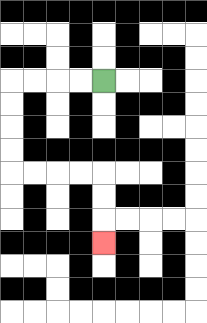{'start': '[4, 3]', 'end': '[4, 10]', 'path_directions': 'L,L,L,L,D,D,D,D,R,R,R,R,D,D,D', 'path_coordinates': '[[4, 3], [3, 3], [2, 3], [1, 3], [0, 3], [0, 4], [0, 5], [0, 6], [0, 7], [1, 7], [2, 7], [3, 7], [4, 7], [4, 8], [4, 9], [4, 10]]'}